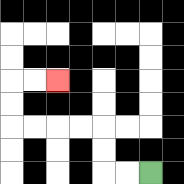{'start': '[6, 7]', 'end': '[2, 3]', 'path_directions': 'L,L,U,U,L,L,L,L,U,U,R,R', 'path_coordinates': '[[6, 7], [5, 7], [4, 7], [4, 6], [4, 5], [3, 5], [2, 5], [1, 5], [0, 5], [0, 4], [0, 3], [1, 3], [2, 3]]'}